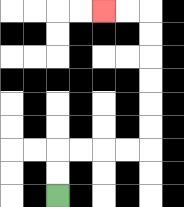{'start': '[2, 8]', 'end': '[4, 0]', 'path_directions': 'U,U,R,R,R,R,U,U,U,U,U,U,L,L', 'path_coordinates': '[[2, 8], [2, 7], [2, 6], [3, 6], [4, 6], [5, 6], [6, 6], [6, 5], [6, 4], [6, 3], [6, 2], [6, 1], [6, 0], [5, 0], [4, 0]]'}